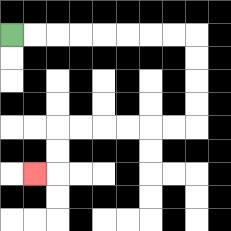{'start': '[0, 1]', 'end': '[1, 7]', 'path_directions': 'R,R,R,R,R,R,R,R,D,D,D,D,L,L,L,L,L,L,D,D,L', 'path_coordinates': '[[0, 1], [1, 1], [2, 1], [3, 1], [4, 1], [5, 1], [6, 1], [7, 1], [8, 1], [8, 2], [8, 3], [8, 4], [8, 5], [7, 5], [6, 5], [5, 5], [4, 5], [3, 5], [2, 5], [2, 6], [2, 7], [1, 7]]'}